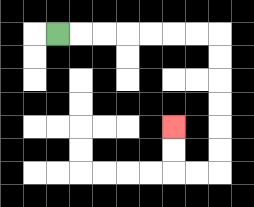{'start': '[2, 1]', 'end': '[7, 5]', 'path_directions': 'R,R,R,R,R,R,R,D,D,D,D,D,D,L,L,U,U', 'path_coordinates': '[[2, 1], [3, 1], [4, 1], [5, 1], [6, 1], [7, 1], [8, 1], [9, 1], [9, 2], [9, 3], [9, 4], [9, 5], [9, 6], [9, 7], [8, 7], [7, 7], [7, 6], [7, 5]]'}